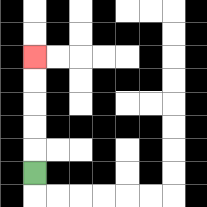{'start': '[1, 7]', 'end': '[1, 2]', 'path_directions': 'U,U,U,U,U', 'path_coordinates': '[[1, 7], [1, 6], [1, 5], [1, 4], [1, 3], [1, 2]]'}